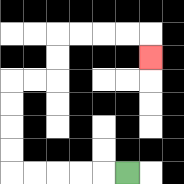{'start': '[5, 7]', 'end': '[6, 2]', 'path_directions': 'L,L,L,L,L,U,U,U,U,R,R,U,U,R,R,R,R,D', 'path_coordinates': '[[5, 7], [4, 7], [3, 7], [2, 7], [1, 7], [0, 7], [0, 6], [0, 5], [0, 4], [0, 3], [1, 3], [2, 3], [2, 2], [2, 1], [3, 1], [4, 1], [5, 1], [6, 1], [6, 2]]'}